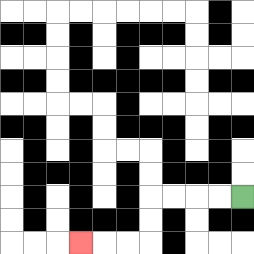{'start': '[10, 8]', 'end': '[3, 10]', 'path_directions': 'L,L,L,L,D,D,L,L,L', 'path_coordinates': '[[10, 8], [9, 8], [8, 8], [7, 8], [6, 8], [6, 9], [6, 10], [5, 10], [4, 10], [3, 10]]'}